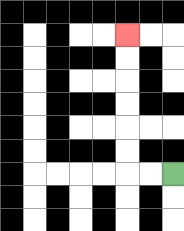{'start': '[7, 7]', 'end': '[5, 1]', 'path_directions': 'L,L,U,U,U,U,U,U', 'path_coordinates': '[[7, 7], [6, 7], [5, 7], [5, 6], [5, 5], [5, 4], [5, 3], [5, 2], [5, 1]]'}